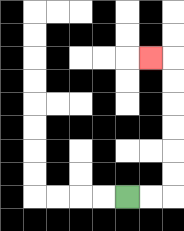{'start': '[5, 8]', 'end': '[6, 2]', 'path_directions': 'R,R,U,U,U,U,U,U,L', 'path_coordinates': '[[5, 8], [6, 8], [7, 8], [7, 7], [7, 6], [7, 5], [7, 4], [7, 3], [7, 2], [6, 2]]'}